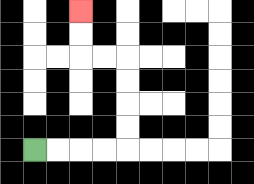{'start': '[1, 6]', 'end': '[3, 0]', 'path_directions': 'R,R,R,R,U,U,U,U,L,L,U,U', 'path_coordinates': '[[1, 6], [2, 6], [3, 6], [4, 6], [5, 6], [5, 5], [5, 4], [5, 3], [5, 2], [4, 2], [3, 2], [3, 1], [3, 0]]'}